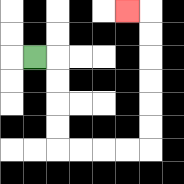{'start': '[1, 2]', 'end': '[5, 0]', 'path_directions': 'R,D,D,D,D,R,R,R,R,U,U,U,U,U,U,L', 'path_coordinates': '[[1, 2], [2, 2], [2, 3], [2, 4], [2, 5], [2, 6], [3, 6], [4, 6], [5, 6], [6, 6], [6, 5], [6, 4], [6, 3], [6, 2], [6, 1], [6, 0], [5, 0]]'}